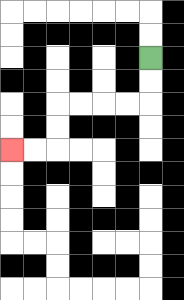{'start': '[6, 2]', 'end': '[0, 6]', 'path_directions': 'D,D,L,L,L,L,D,D,L,L', 'path_coordinates': '[[6, 2], [6, 3], [6, 4], [5, 4], [4, 4], [3, 4], [2, 4], [2, 5], [2, 6], [1, 6], [0, 6]]'}